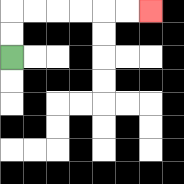{'start': '[0, 2]', 'end': '[6, 0]', 'path_directions': 'U,U,R,R,R,R,R,R', 'path_coordinates': '[[0, 2], [0, 1], [0, 0], [1, 0], [2, 0], [3, 0], [4, 0], [5, 0], [6, 0]]'}